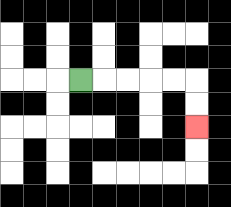{'start': '[3, 3]', 'end': '[8, 5]', 'path_directions': 'R,R,R,R,R,D,D', 'path_coordinates': '[[3, 3], [4, 3], [5, 3], [6, 3], [7, 3], [8, 3], [8, 4], [8, 5]]'}